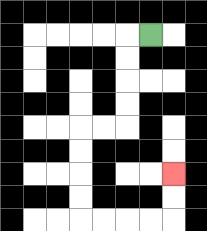{'start': '[6, 1]', 'end': '[7, 7]', 'path_directions': 'L,D,D,D,D,L,L,D,D,D,D,R,R,R,R,U,U', 'path_coordinates': '[[6, 1], [5, 1], [5, 2], [5, 3], [5, 4], [5, 5], [4, 5], [3, 5], [3, 6], [3, 7], [3, 8], [3, 9], [4, 9], [5, 9], [6, 9], [7, 9], [7, 8], [7, 7]]'}